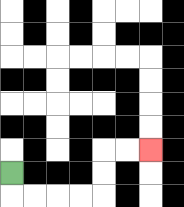{'start': '[0, 7]', 'end': '[6, 6]', 'path_directions': 'D,R,R,R,R,U,U,R,R', 'path_coordinates': '[[0, 7], [0, 8], [1, 8], [2, 8], [3, 8], [4, 8], [4, 7], [4, 6], [5, 6], [6, 6]]'}